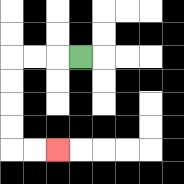{'start': '[3, 2]', 'end': '[2, 6]', 'path_directions': 'L,L,L,D,D,D,D,R,R', 'path_coordinates': '[[3, 2], [2, 2], [1, 2], [0, 2], [0, 3], [0, 4], [0, 5], [0, 6], [1, 6], [2, 6]]'}